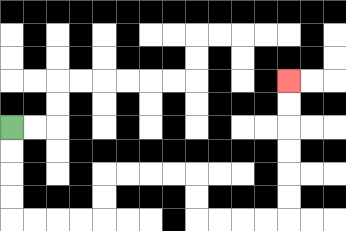{'start': '[0, 5]', 'end': '[12, 3]', 'path_directions': 'D,D,D,D,R,R,R,R,U,U,R,R,R,R,D,D,R,R,R,R,U,U,U,U,U,U', 'path_coordinates': '[[0, 5], [0, 6], [0, 7], [0, 8], [0, 9], [1, 9], [2, 9], [3, 9], [4, 9], [4, 8], [4, 7], [5, 7], [6, 7], [7, 7], [8, 7], [8, 8], [8, 9], [9, 9], [10, 9], [11, 9], [12, 9], [12, 8], [12, 7], [12, 6], [12, 5], [12, 4], [12, 3]]'}